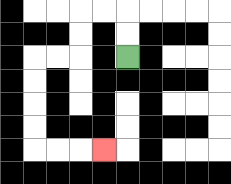{'start': '[5, 2]', 'end': '[4, 6]', 'path_directions': 'U,U,L,L,D,D,L,L,D,D,D,D,R,R,R', 'path_coordinates': '[[5, 2], [5, 1], [5, 0], [4, 0], [3, 0], [3, 1], [3, 2], [2, 2], [1, 2], [1, 3], [1, 4], [1, 5], [1, 6], [2, 6], [3, 6], [4, 6]]'}